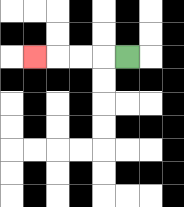{'start': '[5, 2]', 'end': '[1, 2]', 'path_directions': 'L,L,L,L', 'path_coordinates': '[[5, 2], [4, 2], [3, 2], [2, 2], [1, 2]]'}